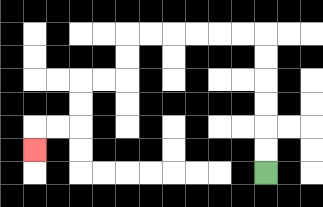{'start': '[11, 7]', 'end': '[1, 6]', 'path_directions': 'U,U,U,U,U,U,L,L,L,L,L,L,D,D,L,L,D,D,L,L,D', 'path_coordinates': '[[11, 7], [11, 6], [11, 5], [11, 4], [11, 3], [11, 2], [11, 1], [10, 1], [9, 1], [8, 1], [7, 1], [6, 1], [5, 1], [5, 2], [5, 3], [4, 3], [3, 3], [3, 4], [3, 5], [2, 5], [1, 5], [1, 6]]'}